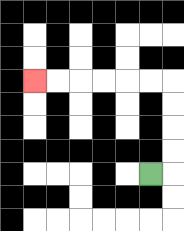{'start': '[6, 7]', 'end': '[1, 3]', 'path_directions': 'R,U,U,U,U,L,L,L,L,L,L', 'path_coordinates': '[[6, 7], [7, 7], [7, 6], [7, 5], [7, 4], [7, 3], [6, 3], [5, 3], [4, 3], [3, 3], [2, 3], [1, 3]]'}